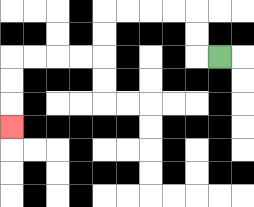{'start': '[9, 2]', 'end': '[0, 5]', 'path_directions': 'L,U,U,L,L,L,L,D,D,L,L,L,L,D,D,D', 'path_coordinates': '[[9, 2], [8, 2], [8, 1], [8, 0], [7, 0], [6, 0], [5, 0], [4, 0], [4, 1], [4, 2], [3, 2], [2, 2], [1, 2], [0, 2], [0, 3], [0, 4], [0, 5]]'}